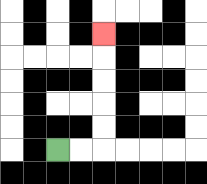{'start': '[2, 6]', 'end': '[4, 1]', 'path_directions': 'R,R,U,U,U,U,U', 'path_coordinates': '[[2, 6], [3, 6], [4, 6], [4, 5], [4, 4], [4, 3], [4, 2], [4, 1]]'}